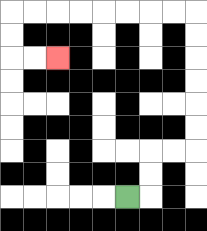{'start': '[5, 8]', 'end': '[2, 2]', 'path_directions': 'R,U,U,R,R,U,U,U,U,U,U,L,L,L,L,L,L,L,L,D,D,R,R', 'path_coordinates': '[[5, 8], [6, 8], [6, 7], [6, 6], [7, 6], [8, 6], [8, 5], [8, 4], [8, 3], [8, 2], [8, 1], [8, 0], [7, 0], [6, 0], [5, 0], [4, 0], [3, 0], [2, 0], [1, 0], [0, 0], [0, 1], [0, 2], [1, 2], [2, 2]]'}